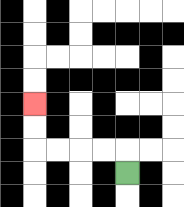{'start': '[5, 7]', 'end': '[1, 4]', 'path_directions': 'U,L,L,L,L,U,U', 'path_coordinates': '[[5, 7], [5, 6], [4, 6], [3, 6], [2, 6], [1, 6], [1, 5], [1, 4]]'}